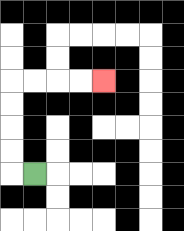{'start': '[1, 7]', 'end': '[4, 3]', 'path_directions': 'L,U,U,U,U,R,R,R,R', 'path_coordinates': '[[1, 7], [0, 7], [0, 6], [0, 5], [0, 4], [0, 3], [1, 3], [2, 3], [3, 3], [4, 3]]'}